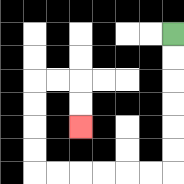{'start': '[7, 1]', 'end': '[3, 5]', 'path_directions': 'D,D,D,D,D,D,L,L,L,L,L,L,U,U,U,U,R,R,D,D', 'path_coordinates': '[[7, 1], [7, 2], [7, 3], [7, 4], [7, 5], [7, 6], [7, 7], [6, 7], [5, 7], [4, 7], [3, 7], [2, 7], [1, 7], [1, 6], [1, 5], [1, 4], [1, 3], [2, 3], [3, 3], [3, 4], [3, 5]]'}